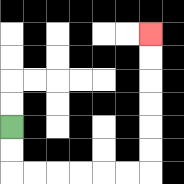{'start': '[0, 5]', 'end': '[6, 1]', 'path_directions': 'D,D,R,R,R,R,R,R,U,U,U,U,U,U', 'path_coordinates': '[[0, 5], [0, 6], [0, 7], [1, 7], [2, 7], [3, 7], [4, 7], [5, 7], [6, 7], [6, 6], [6, 5], [6, 4], [6, 3], [6, 2], [6, 1]]'}